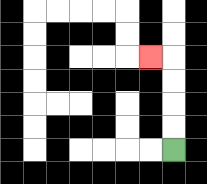{'start': '[7, 6]', 'end': '[6, 2]', 'path_directions': 'U,U,U,U,L', 'path_coordinates': '[[7, 6], [7, 5], [7, 4], [7, 3], [7, 2], [6, 2]]'}